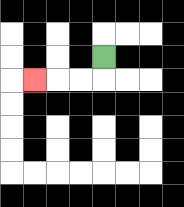{'start': '[4, 2]', 'end': '[1, 3]', 'path_directions': 'D,L,L,L', 'path_coordinates': '[[4, 2], [4, 3], [3, 3], [2, 3], [1, 3]]'}